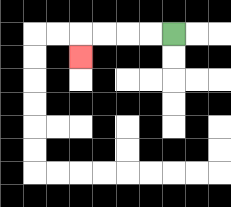{'start': '[7, 1]', 'end': '[3, 2]', 'path_directions': 'L,L,L,L,D', 'path_coordinates': '[[7, 1], [6, 1], [5, 1], [4, 1], [3, 1], [3, 2]]'}